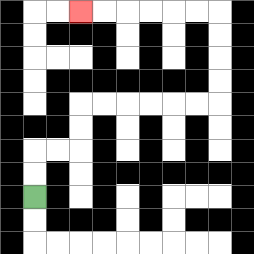{'start': '[1, 8]', 'end': '[3, 0]', 'path_directions': 'U,U,R,R,U,U,R,R,R,R,R,R,U,U,U,U,L,L,L,L,L,L', 'path_coordinates': '[[1, 8], [1, 7], [1, 6], [2, 6], [3, 6], [3, 5], [3, 4], [4, 4], [5, 4], [6, 4], [7, 4], [8, 4], [9, 4], [9, 3], [9, 2], [9, 1], [9, 0], [8, 0], [7, 0], [6, 0], [5, 0], [4, 0], [3, 0]]'}